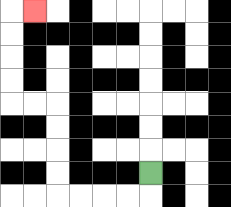{'start': '[6, 7]', 'end': '[1, 0]', 'path_directions': 'D,L,L,L,L,U,U,U,U,L,L,U,U,U,U,R', 'path_coordinates': '[[6, 7], [6, 8], [5, 8], [4, 8], [3, 8], [2, 8], [2, 7], [2, 6], [2, 5], [2, 4], [1, 4], [0, 4], [0, 3], [0, 2], [0, 1], [0, 0], [1, 0]]'}